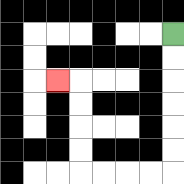{'start': '[7, 1]', 'end': '[2, 3]', 'path_directions': 'D,D,D,D,D,D,L,L,L,L,U,U,U,U,L', 'path_coordinates': '[[7, 1], [7, 2], [7, 3], [7, 4], [7, 5], [7, 6], [7, 7], [6, 7], [5, 7], [4, 7], [3, 7], [3, 6], [3, 5], [3, 4], [3, 3], [2, 3]]'}